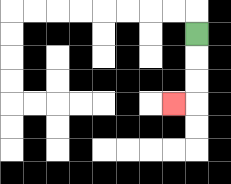{'start': '[8, 1]', 'end': '[7, 4]', 'path_directions': 'D,D,D,L', 'path_coordinates': '[[8, 1], [8, 2], [8, 3], [8, 4], [7, 4]]'}